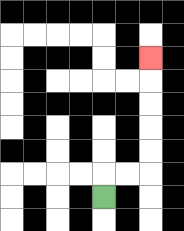{'start': '[4, 8]', 'end': '[6, 2]', 'path_directions': 'U,R,R,U,U,U,U,U', 'path_coordinates': '[[4, 8], [4, 7], [5, 7], [6, 7], [6, 6], [6, 5], [6, 4], [6, 3], [6, 2]]'}